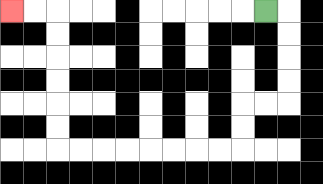{'start': '[11, 0]', 'end': '[0, 0]', 'path_directions': 'R,D,D,D,D,L,L,D,D,L,L,L,L,L,L,L,L,U,U,U,U,U,U,L,L', 'path_coordinates': '[[11, 0], [12, 0], [12, 1], [12, 2], [12, 3], [12, 4], [11, 4], [10, 4], [10, 5], [10, 6], [9, 6], [8, 6], [7, 6], [6, 6], [5, 6], [4, 6], [3, 6], [2, 6], [2, 5], [2, 4], [2, 3], [2, 2], [2, 1], [2, 0], [1, 0], [0, 0]]'}